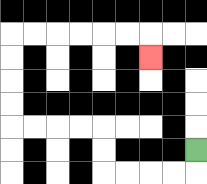{'start': '[8, 6]', 'end': '[6, 2]', 'path_directions': 'D,L,L,L,L,U,U,L,L,L,L,U,U,U,U,R,R,R,R,R,R,D', 'path_coordinates': '[[8, 6], [8, 7], [7, 7], [6, 7], [5, 7], [4, 7], [4, 6], [4, 5], [3, 5], [2, 5], [1, 5], [0, 5], [0, 4], [0, 3], [0, 2], [0, 1], [1, 1], [2, 1], [3, 1], [4, 1], [5, 1], [6, 1], [6, 2]]'}